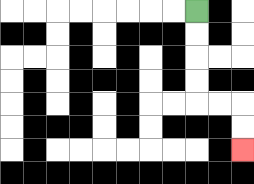{'start': '[8, 0]', 'end': '[10, 6]', 'path_directions': 'D,D,D,D,R,R,D,D', 'path_coordinates': '[[8, 0], [8, 1], [8, 2], [8, 3], [8, 4], [9, 4], [10, 4], [10, 5], [10, 6]]'}